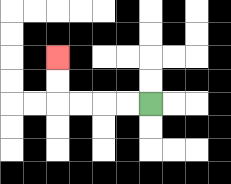{'start': '[6, 4]', 'end': '[2, 2]', 'path_directions': 'L,L,L,L,U,U', 'path_coordinates': '[[6, 4], [5, 4], [4, 4], [3, 4], [2, 4], [2, 3], [2, 2]]'}